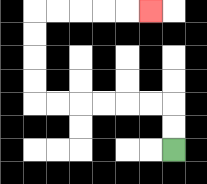{'start': '[7, 6]', 'end': '[6, 0]', 'path_directions': 'U,U,L,L,L,L,L,L,U,U,U,U,R,R,R,R,R', 'path_coordinates': '[[7, 6], [7, 5], [7, 4], [6, 4], [5, 4], [4, 4], [3, 4], [2, 4], [1, 4], [1, 3], [1, 2], [1, 1], [1, 0], [2, 0], [3, 0], [4, 0], [5, 0], [6, 0]]'}